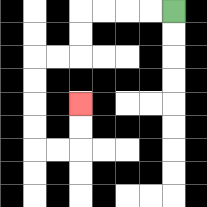{'start': '[7, 0]', 'end': '[3, 4]', 'path_directions': 'L,L,L,L,D,D,L,L,D,D,D,D,R,R,U,U', 'path_coordinates': '[[7, 0], [6, 0], [5, 0], [4, 0], [3, 0], [3, 1], [3, 2], [2, 2], [1, 2], [1, 3], [1, 4], [1, 5], [1, 6], [2, 6], [3, 6], [3, 5], [3, 4]]'}